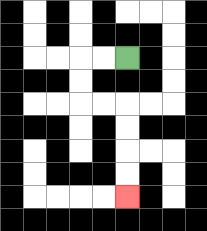{'start': '[5, 2]', 'end': '[5, 8]', 'path_directions': 'L,L,D,D,R,R,D,D,D,D', 'path_coordinates': '[[5, 2], [4, 2], [3, 2], [3, 3], [3, 4], [4, 4], [5, 4], [5, 5], [5, 6], [5, 7], [5, 8]]'}